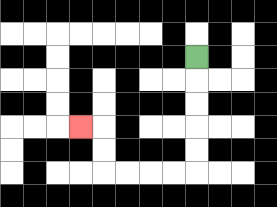{'start': '[8, 2]', 'end': '[3, 5]', 'path_directions': 'D,D,D,D,D,L,L,L,L,U,U,L', 'path_coordinates': '[[8, 2], [8, 3], [8, 4], [8, 5], [8, 6], [8, 7], [7, 7], [6, 7], [5, 7], [4, 7], [4, 6], [4, 5], [3, 5]]'}